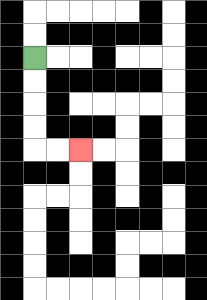{'start': '[1, 2]', 'end': '[3, 6]', 'path_directions': 'D,D,D,D,R,R', 'path_coordinates': '[[1, 2], [1, 3], [1, 4], [1, 5], [1, 6], [2, 6], [3, 6]]'}